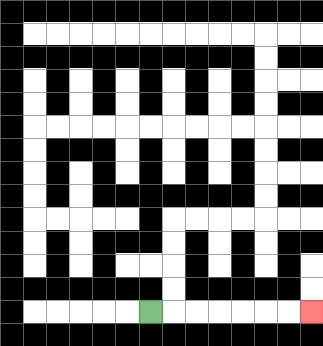{'start': '[6, 13]', 'end': '[13, 13]', 'path_directions': 'R,R,R,R,R,R,R', 'path_coordinates': '[[6, 13], [7, 13], [8, 13], [9, 13], [10, 13], [11, 13], [12, 13], [13, 13]]'}